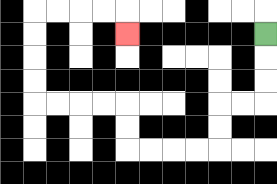{'start': '[11, 1]', 'end': '[5, 1]', 'path_directions': 'D,D,D,L,L,D,D,L,L,L,L,U,U,L,L,L,L,U,U,U,U,R,R,R,R,D', 'path_coordinates': '[[11, 1], [11, 2], [11, 3], [11, 4], [10, 4], [9, 4], [9, 5], [9, 6], [8, 6], [7, 6], [6, 6], [5, 6], [5, 5], [5, 4], [4, 4], [3, 4], [2, 4], [1, 4], [1, 3], [1, 2], [1, 1], [1, 0], [2, 0], [3, 0], [4, 0], [5, 0], [5, 1]]'}